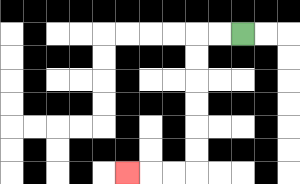{'start': '[10, 1]', 'end': '[5, 7]', 'path_directions': 'L,L,D,D,D,D,D,D,L,L,L', 'path_coordinates': '[[10, 1], [9, 1], [8, 1], [8, 2], [8, 3], [8, 4], [8, 5], [8, 6], [8, 7], [7, 7], [6, 7], [5, 7]]'}